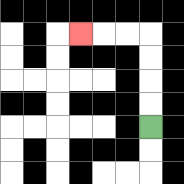{'start': '[6, 5]', 'end': '[3, 1]', 'path_directions': 'U,U,U,U,L,L,L', 'path_coordinates': '[[6, 5], [6, 4], [6, 3], [6, 2], [6, 1], [5, 1], [4, 1], [3, 1]]'}